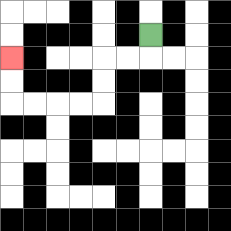{'start': '[6, 1]', 'end': '[0, 2]', 'path_directions': 'D,L,L,D,D,L,L,L,L,U,U', 'path_coordinates': '[[6, 1], [6, 2], [5, 2], [4, 2], [4, 3], [4, 4], [3, 4], [2, 4], [1, 4], [0, 4], [0, 3], [0, 2]]'}